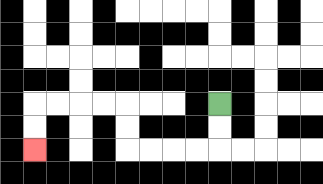{'start': '[9, 4]', 'end': '[1, 6]', 'path_directions': 'D,D,L,L,L,L,U,U,L,L,L,L,D,D', 'path_coordinates': '[[9, 4], [9, 5], [9, 6], [8, 6], [7, 6], [6, 6], [5, 6], [5, 5], [5, 4], [4, 4], [3, 4], [2, 4], [1, 4], [1, 5], [1, 6]]'}